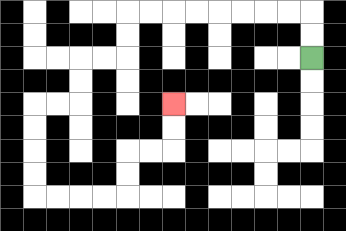{'start': '[13, 2]', 'end': '[7, 4]', 'path_directions': 'U,U,L,L,L,L,L,L,L,L,D,D,L,L,D,D,L,L,D,D,D,D,R,R,R,R,U,U,R,R,U,U', 'path_coordinates': '[[13, 2], [13, 1], [13, 0], [12, 0], [11, 0], [10, 0], [9, 0], [8, 0], [7, 0], [6, 0], [5, 0], [5, 1], [5, 2], [4, 2], [3, 2], [3, 3], [3, 4], [2, 4], [1, 4], [1, 5], [1, 6], [1, 7], [1, 8], [2, 8], [3, 8], [4, 8], [5, 8], [5, 7], [5, 6], [6, 6], [7, 6], [7, 5], [7, 4]]'}